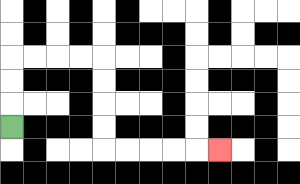{'start': '[0, 5]', 'end': '[9, 6]', 'path_directions': 'U,U,U,R,R,R,R,D,D,D,D,R,R,R,R,R', 'path_coordinates': '[[0, 5], [0, 4], [0, 3], [0, 2], [1, 2], [2, 2], [3, 2], [4, 2], [4, 3], [4, 4], [4, 5], [4, 6], [5, 6], [6, 6], [7, 6], [8, 6], [9, 6]]'}